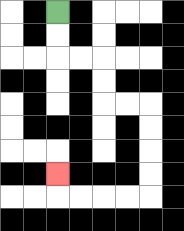{'start': '[2, 0]', 'end': '[2, 7]', 'path_directions': 'D,D,R,R,D,D,R,R,D,D,D,D,L,L,L,L,U', 'path_coordinates': '[[2, 0], [2, 1], [2, 2], [3, 2], [4, 2], [4, 3], [4, 4], [5, 4], [6, 4], [6, 5], [6, 6], [6, 7], [6, 8], [5, 8], [4, 8], [3, 8], [2, 8], [2, 7]]'}